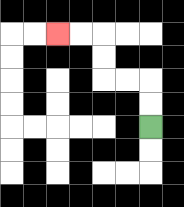{'start': '[6, 5]', 'end': '[2, 1]', 'path_directions': 'U,U,L,L,U,U,L,L', 'path_coordinates': '[[6, 5], [6, 4], [6, 3], [5, 3], [4, 3], [4, 2], [4, 1], [3, 1], [2, 1]]'}